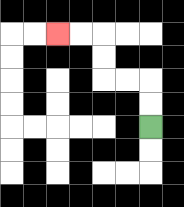{'start': '[6, 5]', 'end': '[2, 1]', 'path_directions': 'U,U,L,L,U,U,L,L', 'path_coordinates': '[[6, 5], [6, 4], [6, 3], [5, 3], [4, 3], [4, 2], [4, 1], [3, 1], [2, 1]]'}